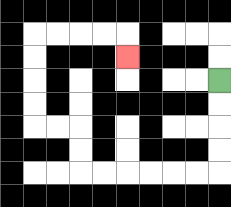{'start': '[9, 3]', 'end': '[5, 2]', 'path_directions': 'D,D,D,D,L,L,L,L,L,L,U,U,L,L,U,U,U,U,R,R,R,R,D', 'path_coordinates': '[[9, 3], [9, 4], [9, 5], [9, 6], [9, 7], [8, 7], [7, 7], [6, 7], [5, 7], [4, 7], [3, 7], [3, 6], [3, 5], [2, 5], [1, 5], [1, 4], [1, 3], [1, 2], [1, 1], [2, 1], [3, 1], [4, 1], [5, 1], [5, 2]]'}